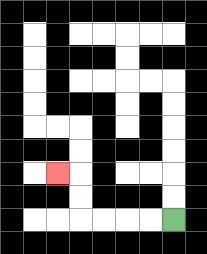{'start': '[7, 9]', 'end': '[2, 7]', 'path_directions': 'L,L,L,L,U,U,L', 'path_coordinates': '[[7, 9], [6, 9], [5, 9], [4, 9], [3, 9], [3, 8], [3, 7], [2, 7]]'}